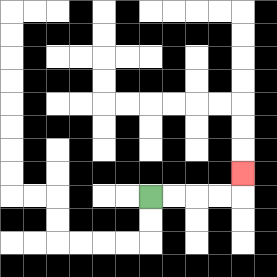{'start': '[6, 8]', 'end': '[10, 7]', 'path_directions': 'R,R,R,R,U', 'path_coordinates': '[[6, 8], [7, 8], [8, 8], [9, 8], [10, 8], [10, 7]]'}